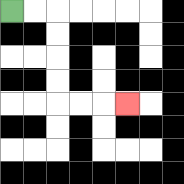{'start': '[0, 0]', 'end': '[5, 4]', 'path_directions': 'R,R,D,D,D,D,R,R,R', 'path_coordinates': '[[0, 0], [1, 0], [2, 0], [2, 1], [2, 2], [2, 3], [2, 4], [3, 4], [4, 4], [5, 4]]'}